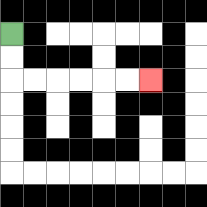{'start': '[0, 1]', 'end': '[6, 3]', 'path_directions': 'D,D,R,R,R,R,R,R', 'path_coordinates': '[[0, 1], [0, 2], [0, 3], [1, 3], [2, 3], [3, 3], [4, 3], [5, 3], [6, 3]]'}